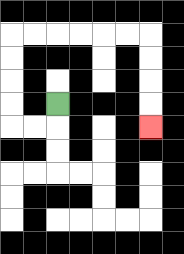{'start': '[2, 4]', 'end': '[6, 5]', 'path_directions': 'D,L,L,U,U,U,U,R,R,R,R,R,R,D,D,D,D', 'path_coordinates': '[[2, 4], [2, 5], [1, 5], [0, 5], [0, 4], [0, 3], [0, 2], [0, 1], [1, 1], [2, 1], [3, 1], [4, 1], [5, 1], [6, 1], [6, 2], [6, 3], [6, 4], [6, 5]]'}